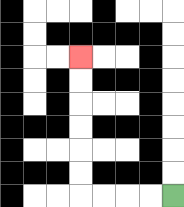{'start': '[7, 8]', 'end': '[3, 2]', 'path_directions': 'L,L,L,L,U,U,U,U,U,U', 'path_coordinates': '[[7, 8], [6, 8], [5, 8], [4, 8], [3, 8], [3, 7], [3, 6], [3, 5], [3, 4], [3, 3], [3, 2]]'}